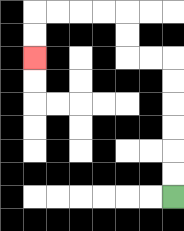{'start': '[7, 8]', 'end': '[1, 2]', 'path_directions': 'U,U,U,U,U,U,L,L,U,U,L,L,L,L,D,D', 'path_coordinates': '[[7, 8], [7, 7], [7, 6], [7, 5], [7, 4], [7, 3], [7, 2], [6, 2], [5, 2], [5, 1], [5, 0], [4, 0], [3, 0], [2, 0], [1, 0], [1, 1], [1, 2]]'}